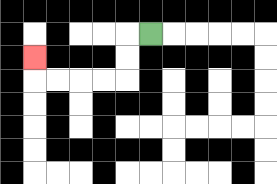{'start': '[6, 1]', 'end': '[1, 2]', 'path_directions': 'L,D,D,L,L,L,L,U', 'path_coordinates': '[[6, 1], [5, 1], [5, 2], [5, 3], [4, 3], [3, 3], [2, 3], [1, 3], [1, 2]]'}